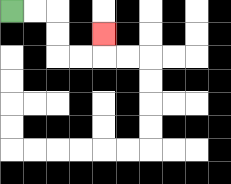{'start': '[0, 0]', 'end': '[4, 1]', 'path_directions': 'R,R,D,D,R,R,U', 'path_coordinates': '[[0, 0], [1, 0], [2, 0], [2, 1], [2, 2], [3, 2], [4, 2], [4, 1]]'}